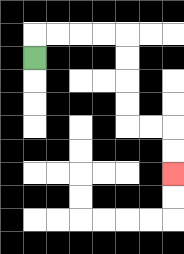{'start': '[1, 2]', 'end': '[7, 7]', 'path_directions': 'U,R,R,R,R,D,D,D,D,R,R,D,D', 'path_coordinates': '[[1, 2], [1, 1], [2, 1], [3, 1], [4, 1], [5, 1], [5, 2], [5, 3], [5, 4], [5, 5], [6, 5], [7, 5], [7, 6], [7, 7]]'}